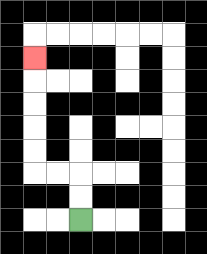{'start': '[3, 9]', 'end': '[1, 2]', 'path_directions': 'U,U,L,L,U,U,U,U,U', 'path_coordinates': '[[3, 9], [3, 8], [3, 7], [2, 7], [1, 7], [1, 6], [1, 5], [1, 4], [1, 3], [1, 2]]'}